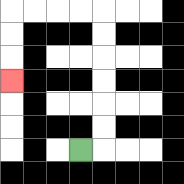{'start': '[3, 6]', 'end': '[0, 3]', 'path_directions': 'R,U,U,U,U,U,U,L,L,L,L,D,D,D', 'path_coordinates': '[[3, 6], [4, 6], [4, 5], [4, 4], [4, 3], [4, 2], [4, 1], [4, 0], [3, 0], [2, 0], [1, 0], [0, 0], [0, 1], [0, 2], [0, 3]]'}